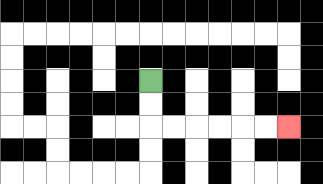{'start': '[6, 3]', 'end': '[12, 5]', 'path_directions': 'D,D,R,R,R,R,R,R', 'path_coordinates': '[[6, 3], [6, 4], [6, 5], [7, 5], [8, 5], [9, 5], [10, 5], [11, 5], [12, 5]]'}